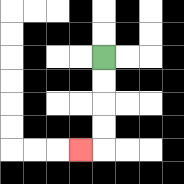{'start': '[4, 2]', 'end': '[3, 6]', 'path_directions': 'D,D,D,D,L', 'path_coordinates': '[[4, 2], [4, 3], [4, 4], [4, 5], [4, 6], [3, 6]]'}